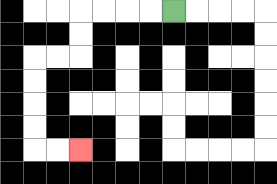{'start': '[7, 0]', 'end': '[3, 6]', 'path_directions': 'L,L,L,L,D,D,L,L,D,D,D,D,R,R', 'path_coordinates': '[[7, 0], [6, 0], [5, 0], [4, 0], [3, 0], [3, 1], [3, 2], [2, 2], [1, 2], [1, 3], [1, 4], [1, 5], [1, 6], [2, 6], [3, 6]]'}